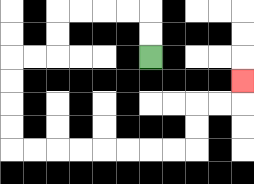{'start': '[6, 2]', 'end': '[10, 3]', 'path_directions': 'U,U,L,L,L,L,D,D,L,L,D,D,D,D,R,R,R,R,R,R,R,R,U,U,R,R,U', 'path_coordinates': '[[6, 2], [6, 1], [6, 0], [5, 0], [4, 0], [3, 0], [2, 0], [2, 1], [2, 2], [1, 2], [0, 2], [0, 3], [0, 4], [0, 5], [0, 6], [1, 6], [2, 6], [3, 6], [4, 6], [5, 6], [6, 6], [7, 6], [8, 6], [8, 5], [8, 4], [9, 4], [10, 4], [10, 3]]'}